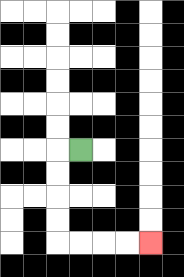{'start': '[3, 6]', 'end': '[6, 10]', 'path_directions': 'L,D,D,D,D,R,R,R,R', 'path_coordinates': '[[3, 6], [2, 6], [2, 7], [2, 8], [2, 9], [2, 10], [3, 10], [4, 10], [5, 10], [6, 10]]'}